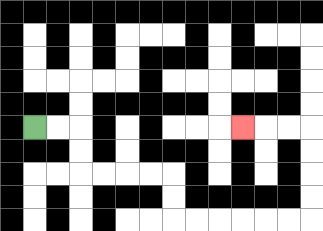{'start': '[1, 5]', 'end': '[10, 5]', 'path_directions': 'R,R,D,D,R,R,R,R,D,D,R,R,R,R,R,R,U,U,U,U,L,L,L', 'path_coordinates': '[[1, 5], [2, 5], [3, 5], [3, 6], [3, 7], [4, 7], [5, 7], [6, 7], [7, 7], [7, 8], [7, 9], [8, 9], [9, 9], [10, 9], [11, 9], [12, 9], [13, 9], [13, 8], [13, 7], [13, 6], [13, 5], [12, 5], [11, 5], [10, 5]]'}